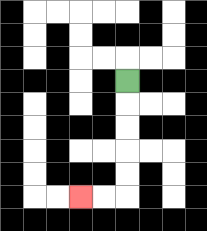{'start': '[5, 3]', 'end': '[3, 8]', 'path_directions': 'D,D,D,D,D,L,L', 'path_coordinates': '[[5, 3], [5, 4], [5, 5], [5, 6], [5, 7], [5, 8], [4, 8], [3, 8]]'}